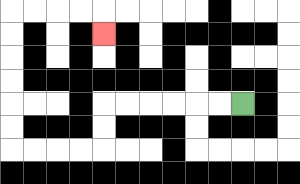{'start': '[10, 4]', 'end': '[4, 1]', 'path_directions': 'L,L,L,L,L,L,D,D,L,L,L,L,U,U,U,U,U,U,R,R,R,R,D', 'path_coordinates': '[[10, 4], [9, 4], [8, 4], [7, 4], [6, 4], [5, 4], [4, 4], [4, 5], [4, 6], [3, 6], [2, 6], [1, 6], [0, 6], [0, 5], [0, 4], [0, 3], [0, 2], [0, 1], [0, 0], [1, 0], [2, 0], [3, 0], [4, 0], [4, 1]]'}